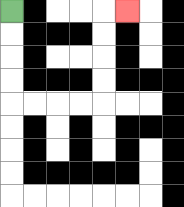{'start': '[0, 0]', 'end': '[5, 0]', 'path_directions': 'D,D,D,D,R,R,R,R,U,U,U,U,R', 'path_coordinates': '[[0, 0], [0, 1], [0, 2], [0, 3], [0, 4], [1, 4], [2, 4], [3, 4], [4, 4], [4, 3], [4, 2], [4, 1], [4, 0], [5, 0]]'}